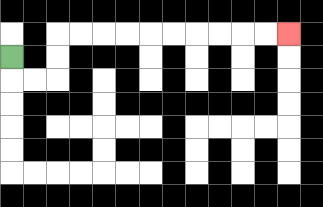{'start': '[0, 2]', 'end': '[12, 1]', 'path_directions': 'D,R,R,U,U,R,R,R,R,R,R,R,R,R,R', 'path_coordinates': '[[0, 2], [0, 3], [1, 3], [2, 3], [2, 2], [2, 1], [3, 1], [4, 1], [5, 1], [6, 1], [7, 1], [8, 1], [9, 1], [10, 1], [11, 1], [12, 1]]'}